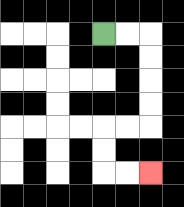{'start': '[4, 1]', 'end': '[6, 7]', 'path_directions': 'R,R,D,D,D,D,L,L,D,D,R,R', 'path_coordinates': '[[4, 1], [5, 1], [6, 1], [6, 2], [6, 3], [6, 4], [6, 5], [5, 5], [4, 5], [4, 6], [4, 7], [5, 7], [6, 7]]'}